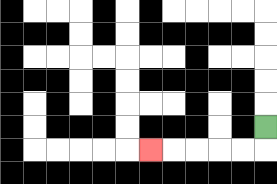{'start': '[11, 5]', 'end': '[6, 6]', 'path_directions': 'D,L,L,L,L,L', 'path_coordinates': '[[11, 5], [11, 6], [10, 6], [9, 6], [8, 6], [7, 6], [6, 6]]'}